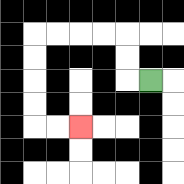{'start': '[6, 3]', 'end': '[3, 5]', 'path_directions': 'L,U,U,L,L,L,L,D,D,D,D,R,R', 'path_coordinates': '[[6, 3], [5, 3], [5, 2], [5, 1], [4, 1], [3, 1], [2, 1], [1, 1], [1, 2], [1, 3], [1, 4], [1, 5], [2, 5], [3, 5]]'}